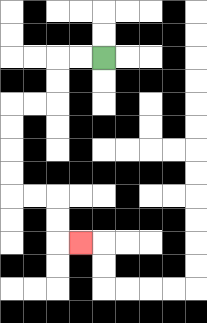{'start': '[4, 2]', 'end': '[3, 10]', 'path_directions': 'L,L,D,D,L,L,D,D,D,D,R,R,D,D,R', 'path_coordinates': '[[4, 2], [3, 2], [2, 2], [2, 3], [2, 4], [1, 4], [0, 4], [0, 5], [0, 6], [0, 7], [0, 8], [1, 8], [2, 8], [2, 9], [2, 10], [3, 10]]'}